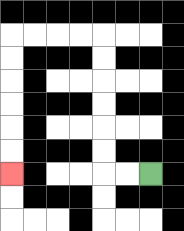{'start': '[6, 7]', 'end': '[0, 7]', 'path_directions': 'L,L,U,U,U,U,U,U,L,L,L,L,D,D,D,D,D,D', 'path_coordinates': '[[6, 7], [5, 7], [4, 7], [4, 6], [4, 5], [4, 4], [4, 3], [4, 2], [4, 1], [3, 1], [2, 1], [1, 1], [0, 1], [0, 2], [0, 3], [0, 4], [0, 5], [0, 6], [0, 7]]'}